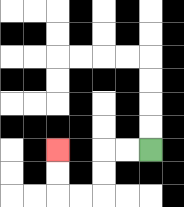{'start': '[6, 6]', 'end': '[2, 6]', 'path_directions': 'L,L,D,D,L,L,U,U', 'path_coordinates': '[[6, 6], [5, 6], [4, 6], [4, 7], [4, 8], [3, 8], [2, 8], [2, 7], [2, 6]]'}